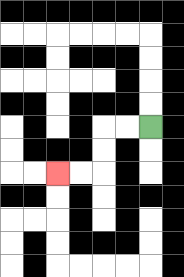{'start': '[6, 5]', 'end': '[2, 7]', 'path_directions': 'L,L,D,D,L,L', 'path_coordinates': '[[6, 5], [5, 5], [4, 5], [4, 6], [4, 7], [3, 7], [2, 7]]'}